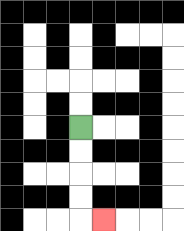{'start': '[3, 5]', 'end': '[4, 9]', 'path_directions': 'D,D,D,D,R', 'path_coordinates': '[[3, 5], [3, 6], [3, 7], [3, 8], [3, 9], [4, 9]]'}